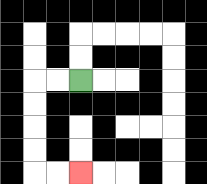{'start': '[3, 3]', 'end': '[3, 7]', 'path_directions': 'L,L,D,D,D,D,R,R', 'path_coordinates': '[[3, 3], [2, 3], [1, 3], [1, 4], [1, 5], [1, 6], [1, 7], [2, 7], [3, 7]]'}